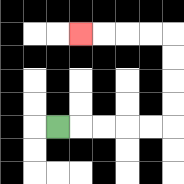{'start': '[2, 5]', 'end': '[3, 1]', 'path_directions': 'R,R,R,R,R,U,U,U,U,L,L,L,L', 'path_coordinates': '[[2, 5], [3, 5], [4, 5], [5, 5], [6, 5], [7, 5], [7, 4], [7, 3], [7, 2], [7, 1], [6, 1], [5, 1], [4, 1], [3, 1]]'}